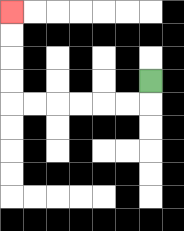{'start': '[6, 3]', 'end': '[0, 0]', 'path_directions': 'D,L,L,L,L,L,L,U,U,U,U', 'path_coordinates': '[[6, 3], [6, 4], [5, 4], [4, 4], [3, 4], [2, 4], [1, 4], [0, 4], [0, 3], [0, 2], [0, 1], [0, 0]]'}